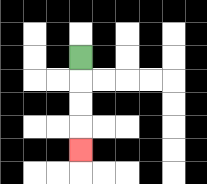{'start': '[3, 2]', 'end': '[3, 6]', 'path_directions': 'D,D,D,D', 'path_coordinates': '[[3, 2], [3, 3], [3, 4], [3, 5], [3, 6]]'}